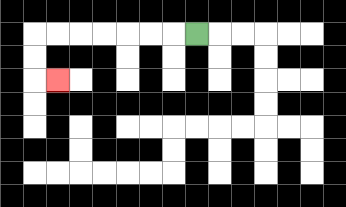{'start': '[8, 1]', 'end': '[2, 3]', 'path_directions': 'L,L,L,L,L,L,L,D,D,R', 'path_coordinates': '[[8, 1], [7, 1], [6, 1], [5, 1], [4, 1], [3, 1], [2, 1], [1, 1], [1, 2], [1, 3], [2, 3]]'}